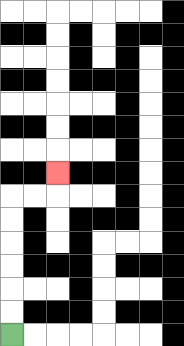{'start': '[0, 14]', 'end': '[2, 7]', 'path_directions': 'U,U,U,U,U,U,R,R,U', 'path_coordinates': '[[0, 14], [0, 13], [0, 12], [0, 11], [0, 10], [0, 9], [0, 8], [1, 8], [2, 8], [2, 7]]'}